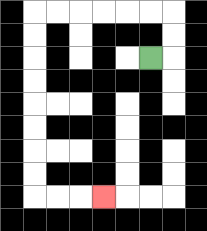{'start': '[6, 2]', 'end': '[4, 8]', 'path_directions': 'R,U,U,L,L,L,L,L,L,D,D,D,D,D,D,D,D,R,R,R', 'path_coordinates': '[[6, 2], [7, 2], [7, 1], [7, 0], [6, 0], [5, 0], [4, 0], [3, 0], [2, 0], [1, 0], [1, 1], [1, 2], [1, 3], [1, 4], [1, 5], [1, 6], [1, 7], [1, 8], [2, 8], [3, 8], [4, 8]]'}